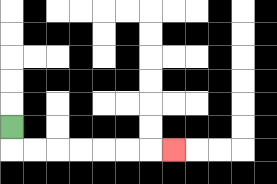{'start': '[0, 5]', 'end': '[7, 6]', 'path_directions': 'D,R,R,R,R,R,R,R', 'path_coordinates': '[[0, 5], [0, 6], [1, 6], [2, 6], [3, 6], [4, 6], [5, 6], [6, 6], [7, 6]]'}